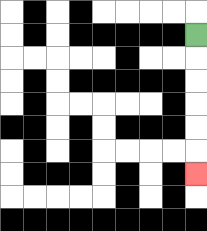{'start': '[8, 1]', 'end': '[8, 7]', 'path_directions': 'D,D,D,D,D,D', 'path_coordinates': '[[8, 1], [8, 2], [8, 3], [8, 4], [8, 5], [8, 6], [8, 7]]'}